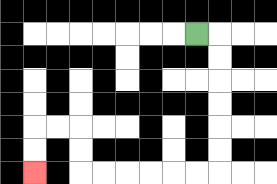{'start': '[8, 1]', 'end': '[1, 7]', 'path_directions': 'R,D,D,D,D,D,D,L,L,L,L,L,L,U,U,L,L,D,D', 'path_coordinates': '[[8, 1], [9, 1], [9, 2], [9, 3], [9, 4], [9, 5], [9, 6], [9, 7], [8, 7], [7, 7], [6, 7], [5, 7], [4, 7], [3, 7], [3, 6], [3, 5], [2, 5], [1, 5], [1, 6], [1, 7]]'}